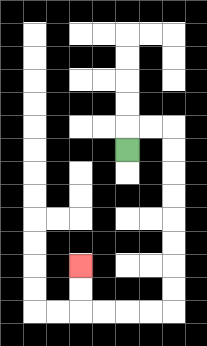{'start': '[5, 6]', 'end': '[3, 11]', 'path_directions': 'U,R,R,D,D,D,D,D,D,D,D,L,L,L,L,U,U', 'path_coordinates': '[[5, 6], [5, 5], [6, 5], [7, 5], [7, 6], [7, 7], [7, 8], [7, 9], [7, 10], [7, 11], [7, 12], [7, 13], [6, 13], [5, 13], [4, 13], [3, 13], [3, 12], [3, 11]]'}